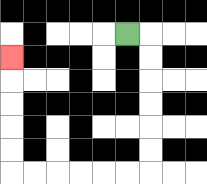{'start': '[5, 1]', 'end': '[0, 2]', 'path_directions': 'R,D,D,D,D,D,D,L,L,L,L,L,L,U,U,U,U,U', 'path_coordinates': '[[5, 1], [6, 1], [6, 2], [6, 3], [6, 4], [6, 5], [6, 6], [6, 7], [5, 7], [4, 7], [3, 7], [2, 7], [1, 7], [0, 7], [0, 6], [0, 5], [0, 4], [0, 3], [0, 2]]'}